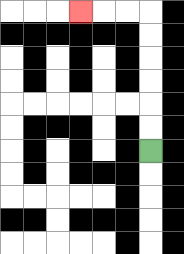{'start': '[6, 6]', 'end': '[3, 0]', 'path_directions': 'U,U,U,U,U,U,L,L,L', 'path_coordinates': '[[6, 6], [6, 5], [6, 4], [6, 3], [6, 2], [6, 1], [6, 0], [5, 0], [4, 0], [3, 0]]'}